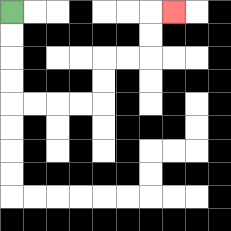{'start': '[0, 0]', 'end': '[7, 0]', 'path_directions': 'D,D,D,D,R,R,R,R,U,U,R,R,U,U,R', 'path_coordinates': '[[0, 0], [0, 1], [0, 2], [0, 3], [0, 4], [1, 4], [2, 4], [3, 4], [4, 4], [4, 3], [4, 2], [5, 2], [6, 2], [6, 1], [6, 0], [7, 0]]'}